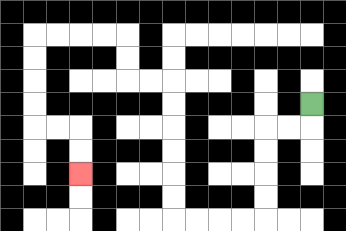{'start': '[13, 4]', 'end': '[3, 7]', 'path_directions': 'D,L,L,D,D,D,D,L,L,L,L,U,U,U,U,U,U,L,L,U,U,L,L,L,L,D,D,D,D,R,R,D,D', 'path_coordinates': '[[13, 4], [13, 5], [12, 5], [11, 5], [11, 6], [11, 7], [11, 8], [11, 9], [10, 9], [9, 9], [8, 9], [7, 9], [7, 8], [7, 7], [7, 6], [7, 5], [7, 4], [7, 3], [6, 3], [5, 3], [5, 2], [5, 1], [4, 1], [3, 1], [2, 1], [1, 1], [1, 2], [1, 3], [1, 4], [1, 5], [2, 5], [3, 5], [3, 6], [3, 7]]'}